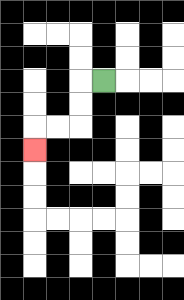{'start': '[4, 3]', 'end': '[1, 6]', 'path_directions': 'L,D,D,L,L,D', 'path_coordinates': '[[4, 3], [3, 3], [3, 4], [3, 5], [2, 5], [1, 5], [1, 6]]'}